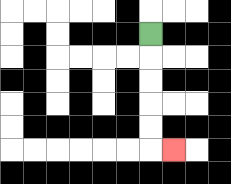{'start': '[6, 1]', 'end': '[7, 6]', 'path_directions': 'D,D,D,D,D,R', 'path_coordinates': '[[6, 1], [6, 2], [6, 3], [6, 4], [6, 5], [6, 6], [7, 6]]'}